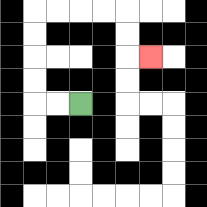{'start': '[3, 4]', 'end': '[6, 2]', 'path_directions': 'L,L,U,U,U,U,R,R,R,R,D,D,R', 'path_coordinates': '[[3, 4], [2, 4], [1, 4], [1, 3], [1, 2], [1, 1], [1, 0], [2, 0], [3, 0], [4, 0], [5, 0], [5, 1], [5, 2], [6, 2]]'}